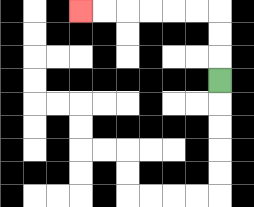{'start': '[9, 3]', 'end': '[3, 0]', 'path_directions': 'U,U,U,L,L,L,L,L,L', 'path_coordinates': '[[9, 3], [9, 2], [9, 1], [9, 0], [8, 0], [7, 0], [6, 0], [5, 0], [4, 0], [3, 0]]'}